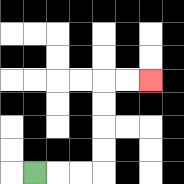{'start': '[1, 7]', 'end': '[6, 3]', 'path_directions': 'R,R,R,U,U,U,U,R,R', 'path_coordinates': '[[1, 7], [2, 7], [3, 7], [4, 7], [4, 6], [4, 5], [4, 4], [4, 3], [5, 3], [6, 3]]'}